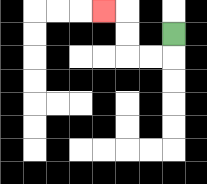{'start': '[7, 1]', 'end': '[4, 0]', 'path_directions': 'D,L,L,U,U,L', 'path_coordinates': '[[7, 1], [7, 2], [6, 2], [5, 2], [5, 1], [5, 0], [4, 0]]'}